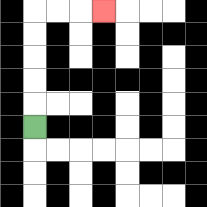{'start': '[1, 5]', 'end': '[4, 0]', 'path_directions': 'U,U,U,U,U,R,R,R', 'path_coordinates': '[[1, 5], [1, 4], [1, 3], [1, 2], [1, 1], [1, 0], [2, 0], [3, 0], [4, 0]]'}